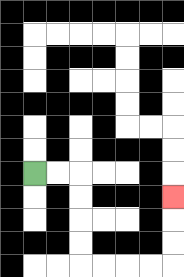{'start': '[1, 7]', 'end': '[7, 8]', 'path_directions': 'R,R,D,D,D,D,R,R,R,R,U,U,U', 'path_coordinates': '[[1, 7], [2, 7], [3, 7], [3, 8], [3, 9], [3, 10], [3, 11], [4, 11], [5, 11], [6, 11], [7, 11], [7, 10], [7, 9], [7, 8]]'}